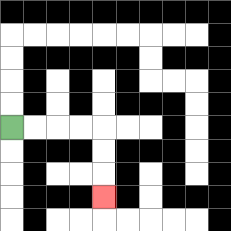{'start': '[0, 5]', 'end': '[4, 8]', 'path_directions': 'R,R,R,R,D,D,D', 'path_coordinates': '[[0, 5], [1, 5], [2, 5], [3, 5], [4, 5], [4, 6], [4, 7], [4, 8]]'}